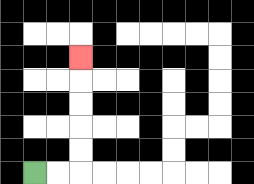{'start': '[1, 7]', 'end': '[3, 2]', 'path_directions': 'R,R,U,U,U,U,U', 'path_coordinates': '[[1, 7], [2, 7], [3, 7], [3, 6], [3, 5], [3, 4], [3, 3], [3, 2]]'}